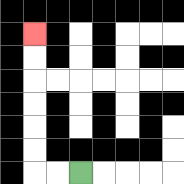{'start': '[3, 7]', 'end': '[1, 1]', 'path_directions': 'L,L,U,U,U,U,U,U', 'path_coordinates': '[[3, 7], [2, 7], [1, 7], [1, 6], [1, 5], [1, 4], [1, 3], [1, 2], [1, 1]]'}